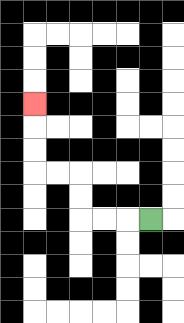{'start': '[6, 9]', 'end': '[1, 4]', 'path_directions': 'L,L,L,U,U,L,L,U,U,U', 'path_coordinates': '[[6, 9], [5, 9], [4, 9], [3, 9], [3, 8], [3, 7], [2, 7], [1, 7], [1, 6], [1, 5], [1, 4]]'}